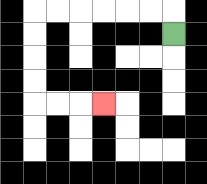{'start': '[7, 1]', 'end': '[4, 4]', 'path_directions': 'U,L,L,L,L,L,L,D,D,D,D,R,R,R', 'path_coordinates': '[[7, 1], [7, 0], [6, 0], [5, 0], [4, 0], [3, 0], [2, 0], [1, 0], [1, 1], [1, 2], [1, 3], [1, 4], [2, 4], [3, 4], [4, 4]]'}